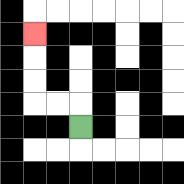{'start': '[3, 5]', 'end': '[1, 1]', 'path_directions': 'U,L,L,U,U,U', 'path_coordinates': '[[3, 5], [3, 4], [2, 4], [1, 4], [1, 3], [1, 2], [1, 1]]'}